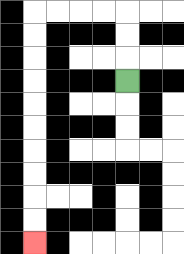{'start': '[5, 3]', 'end': '[1, 10]', 'path_directions': 'U,U,U,L,L,L,L,D,D,D,D,D,D,D,D,D,D', 'path_coordinates': '[[5, 3], [5, 2], [5, 1], [5, 0], [4, 0], [3, 0], [2, 0], [1, 0], [1, 1], [1, 2], [1, 3], [1, 4], [1, 5], [1, 6], [1, 7], [1, 8], [1, 9], [1, 10]]'}